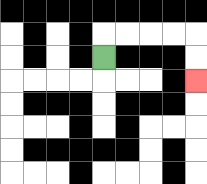{'start': '[4, 2]', 'end': '[8, 3]', 'path_directions': 'U,R,R,R,R,D,D', 'path_coordinates': '[[4, 2], [4, 1], [5, 1], [6, 1], [7, 1], [8, 1], [8, 2], [8, 3]]'}